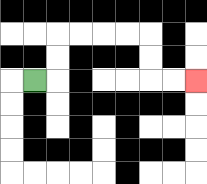{'start': '[1, 3]', 'end': '[8, 3]', 'path_directions': 'R,U,U,R,R,R,R,D,D,R,R', 'path_coordinates': '[[1, 3], [2, 3], [2, 2], [2, 1], [3, 1], [4, 1], [5, 1], [6, 1], [6, 2], [6, 3], [7, 3], [8, 3]]'}